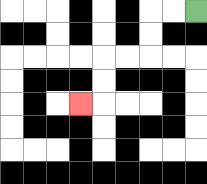{'start': '[8, 0]', 'end': '[3, 4]', 'path_directions': 'L,L,D,D,L,L,D,D,L', 'path_coordinates': '[[8, 0], [7, 0], [6, 0], [6, 1], [6, 2], [5, 2], [4, 2], [4, 3], [4, 4], [3, 4]]'}